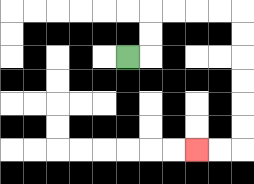{'start': '[5, 2]', 'end': '[8, 6]', 'path_directions': 'R,U,U,R,R,R,R,D,D,D,D,D,D,L,L', 'path_coordinates': '[[5, 2], [6, 2], [6, 1], [6, 0], [7, 0], [8, 0], [9, 0], [10, 0], [10, 1], [10, 2], [10, 3], [10, 4], [10, 5], [10, 6], [9, 6], [8, 6]]'}